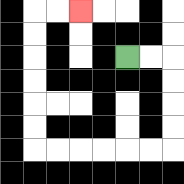{'start': '[5, 2]', 'end': '[3, 0]', 'path_directions': 'R,R,D,D,D,D,L,L,L,L,L,L,U,U,U,U,U,U,R,R', 'path_coordinates': '[[5, 2], [6, 2], [7, 2], [7, 3], [7, 4], [7, 5], [7, 6], [6, 6], [5, 6], [4, 6], [3, 6], [2, 6], [1, 6], [1, 5], [1, 4], [1, 3], [1, 2], [1, 1], [1, 0], [2, 0], [3, 0]]'}